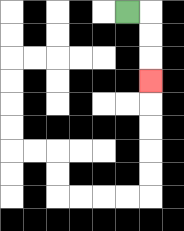{'start': '[5, 0]', 'end': '[6, 3]', 'path_directions': 'R,D,D,D', 'path_coordinates': '[[5, 0], [6, 0], [6, 1], [6, 2], [6, 3]]'}